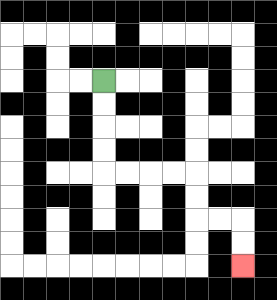{'start': '[4, 3]', 'end': '[10, 11]', 'path_directions': 'D,D,D,D,R,R,R,R,D,D,R,R,D,D', 'path_coordinates': '[[4, 3], [4, 4], [4, 5], [4, 6], [4, 7], [5, 7], [6, 7], [7, 7], [8, 7], [8, 8], [8, 9], [9, 9], [10, 9], [10, 10], [10, 11]]'}